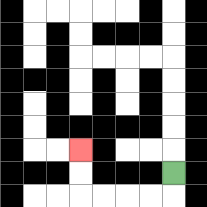{'start': '[7, 7]', 'end': '[3, 6]', 'path_directions': 'D,L,L,L,L,U,U', 'path_coordinates': '[[7, 7], [7, 8], [6, 8], [5, 8], [4, 8], [3, 8], [3, 7], [3, 6]]'}